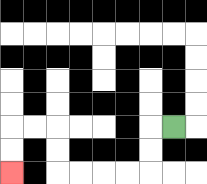{'start': '[7, 5]', 'end': '[0, 7]', 'path_directions': 'L,D,D,L,L,L,L,U,U,L,L,D,D', 'path_coordinates': '[[7, 5], [6, 5], [6, 6], [6, 7], [5, 7], [4, 7], [3, 7], [2, 7], [2, 6], [2, 5], [1, 5], [0, 5], [0, 6], [0, 7]]'}